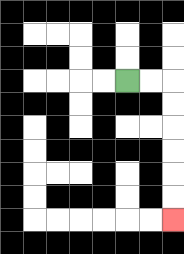{'start': '[5, 3]', 'end': '[7, 9]', 'path_directions': 'R,R,D,D,D,D,D,D', 'path_coordinates': '[[5, 3], [6, 3], [7, 3], [7, 4], [7, 5], [7, 6], [7, 7], [7, 8], [7, 9]]'}